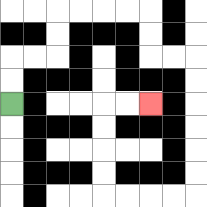{'start': '[0, 4]', 'end': '[6, 4]', 'path_directions': 'U,U,R,R,U,U,R,R,R,R,D,D,R,R,D,D,D,D,D,D,L,L,L,L,U,U,U,U,R,R', 'path_coordinates': '[[0, 4], [0, 3], [0, 2], [1, 2], [2, 2], [2, 1], [2, 0], [3, 0], [4, 0], [5, 0], [6, 0], [6, 1], [6, 2], [7, 2], [8, 2], [8, 3], [8, 4], [8, 5], [8, 6], [8, 7], [8, 8], [7, 8], [6, 8], [5, 8], [4, 8], [4, 7], [4, 6], [4, 5], [4, 4], [5, 4], [6, 4]]'}